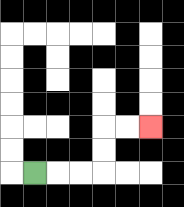{'start': '[1, 7]', 'end': '[6, 5]', 'path_directions': 'R,R,R,U,U,R,R', 'path_coordinates': '[[1, 7], [2, 7], [3, 7], [4, 7], [4, 6], [4, 5], [5, 5], [6, 5]]'}